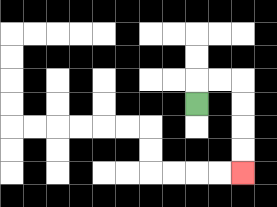{'start': '[8, 4]', 'end': '[10, 7]', 'path_directions': 'U,R,R,D,D,D,D', 'path_coordinates': '[[8, 4], [8, 3], [9, 3], [10, 3], [10, 4], [10, 5], [10, 6], [10, 7]]'}